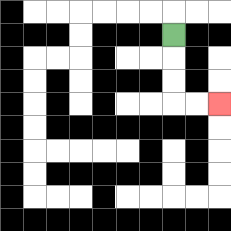{'start': '[7, 1]', 'end': '[9, 4]', 'path_directions': 'D,D,D,R,R', 'path_coordinates': '[[7, 1], [7, 2], [7, 3], [7, 4], [8, 4], [9, 4]]'}